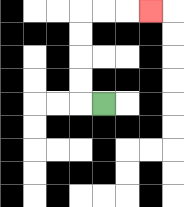{'start': '[4, 4]', 'end': '[6, 0]', 'path_directions': 'L,U,U,U,U,R,R,R', 'path_coordinates': '[[4, 4], [3, 4], [3, 3], [3, 2], [3, 1], [3, 0], [4, 0], [5, 0], [6, 0]]'}